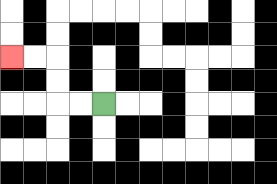{'start': '[4, 4]', 'end': '[0, 2]', 'path_directions': 'L,L,U,U,L,L', 'path_coordinates': '[[4, 4], [3, 4], [2, 4], [2, 3], [2, 2], [1, 2], [0, 2]]'}